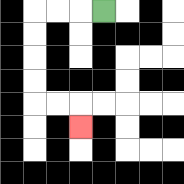{'start': '[4, 0]', 'end': '[3, 5]', 'path_directions': 'L,L,L,D,D,D,D,R,R,D', 'path_coordinates': '[[4, 0], [3, 0], [2, 0], [1, 0], [1, 1], [1, 2], [1, 3], [1, 4], [2, 4], [3, 4], [3, 5]]'}